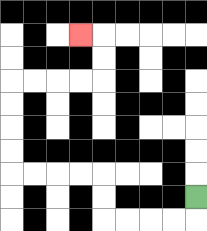{'start': '[8, 8]', 'end': '[3, 1]', 'path_directions': 'D,L,L,L,L,U,U,L,L,L,L,U,U,U,U,R,R,R,R,U,U,L', 'path_coordinates': '[[8, 8], [8, 9], [7, 9], [6, 9], [5, 9], [4, 9], [4, 8], [4, 7], [3, 7], [2, 7], [1, 7], [0, 7], [0, 6], [0, 5], [0, 4], [0, 3], [1, 3], [2, 3], [3, 3], [4, 3], [4, 2], [4, 1], [3, 1]]'}